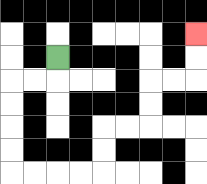{'start': '[2, 2]', 'end': '[8, 1]', 'path_directions': 'D,L,L,D,D,D,D,R,R,R,R,U,U,R,R,U,U,R,R,U,U', 'path_coordinates': '[[2, 2], [2, 3], [1, 3], [0, 3], [0, 4], [0, 5], [0, 6], [0, 7], [1, 7], [2, 7], [3, 7], [4, 7], [4, 6], [4, 5], [5, 5], [6, 5], [6, 4], [6, 3], [7, 3], [8, 3], [8, 2], [8, 1]]'}